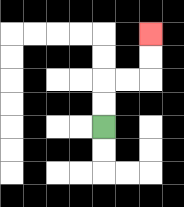{'start': '[4, 5]', 'end': '[6, 1]', 'path_directions': 'U,U,R,R,U,U', 'path_coordinates': '[[4, 5], [4, 4], [4, 3], [5, 3], [6, 3], [6, 2], [6, 1]]'}